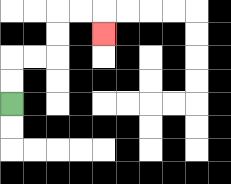{'start': '[0, 4]', 'end': '[4, 1]', 'path_directions': 'U,U,R,R,U,U,R,R,D', 'path_coordinates': '[[0, 4], [0, 3], [0, 2], [1, 2], [2, 2], [2, 1], [2, 0], [3, 0], [4, 0], [4, 1]]'}